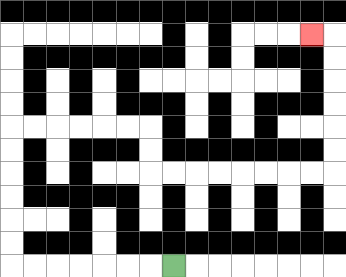{'start': '[7, 11]', 'end': '[13, 1]', 'path_directions': 'L,L,L,L,L,L,L,U,U,U,U,U,U,R,R,R,R,R,R,D,D,R,R,R,R,R,R,R,R,U,U,U,U,U,U,L', 'path_coordinates': '[[7, 11], [6, 11], [5, 11], [4, 11], [3, 11], [2, 11], [1, 11], [0, 11], [0, 10], [0, 9], [0, 8], [0, 7], [0, 6], [0, 5], [1, 5], [2, 5], [3, 5], [4, 5], [5, 5], [6, 5], [6, 6], [6, 7], [7, 7], [8, 7], [9, 7], [10, 7], [11, 7], [12, 7], [13, 7], [14, 7], [14, 6], [14, 5], [14, 4], [14, 3], [14, 2], [14, 1], [13, 1]]'}